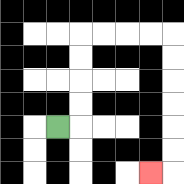{'start': '[2, 5]', 'end': '[6, 7]', 'path_directions': 'R,U,U,U,U,R,R,R,R,D,D,D,D,D,D,L', 'path_coordinates': '[[2, 5], [3, 5], [3, 4], [3, 3], [3, 2], [3, 1], [4, 1], [5, 1], [6, 1], [7, 1], [7, 2], [7, 3], [7, 4], [7, 5], [7, 6], [7, 7], [6, 7]]'}